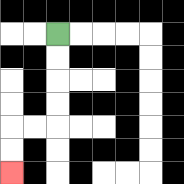{'start': '[2, 1]', 'end': '[0, 7]', 'path_directions': 'D,D,D,D,L,L,D,D', 'path_coordinates': '[[2, 1], [2, 2], [2, 3], [2, 4], [2, 5], [1, 5], [0, 5], [0, 6], [0, 7]]'}